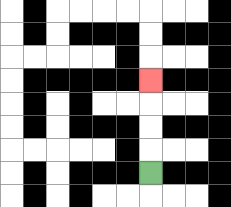{'start': '[6, 7]', 'end': '[6, 3]', 'path_directions': 'U,U,U,U', 'path_coordinates': '[[6, 7], [6, 6], [6, 5], [6, 4], [6, 3]]'}